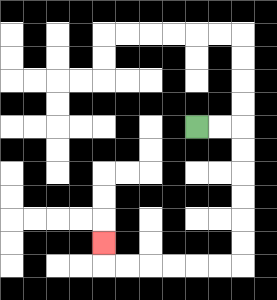{'start': '[8, 5]', 'end': '[4, 10]', 'path_directions': 'R,R,D,D,D,D,D,D,L,L,L,L,L,L,U', 'path_coordinates': '[[8, 5], [9, 5], [10, 5], [10, 6], [10, 7], [10, 8], [10, 9], [10, 10], [10, 11], [9, 11], [8, 11], [7, 11], [6, 11], [5, 11], [4, 11], [4, 10]]'}